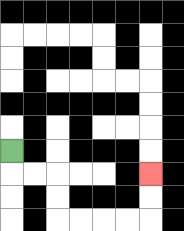{'start': '[0, 6]', 'end': '[6, 7]', 'path_directions': 'D,R,R,D,D,R,R,R,R,U,U', 'path_coordinates': '[[0, 6], [0, 7], [1, 7], [2, 7], [2, 8], [2, 9], [3, 9], [4, 9], [5, 9], [6, 9], [6, 8], [6, 7]]'}